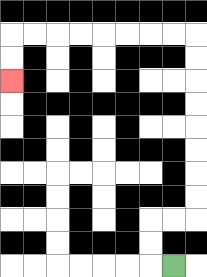{'start': '[7, 11]', 'end': '[0, 3]', 'path_directions': 'L,U,U,R,R,U,U,U,U,U,U,U,U,L,L,L,L,L,L,L,L,D,D', 'path_coordinates': '[[7, 11], [6, 11], [6, 10], [6, 9], [7, 9], [8, 9], [8, 8], [8, 7], [8, 6], [8, 5], [8, 4], [8, 3], [8, 2], [8, 1], [7, 1], [6, 1], [5, 1], [4, 1], [3, 1], [2, 1], [1, 1], [0, 1], [0, 2], [0, 3]]'}